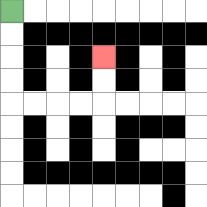{'start': '[0, 0]', 'end': '[4, 2]', 'path_directions': 'D,D,D,D,R,R,R,R,U,U', 'path_coordinates': '[[0, 0], [0, 1], [0, 2], [0, 3], [0, 4], [1, 4], [2, 4], [3, 4], [4, 4], [4, 3], [4, 2]]'}